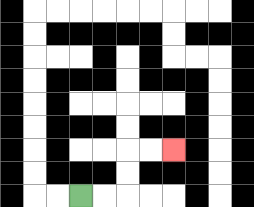{'start': '[3, 8]', 'end': '[7, 6]', 'path_directions': 'R,R,U,U,R,R', 'path_coordinates': '[[3, 8], [4, 8], [5, 8], [5, 7], [5, 6], [6, 6], [7, 6]]'}